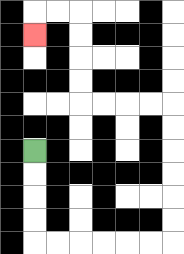{'start': '[1, 6]', 'end': '[1, 1]', 'path_directions': 'D,D,D,D,R,R,R,R,R,R,U,U,U,U,U,U,L,L,L,L,U,U,U,U,L,L,D', 'path_coordinates': '[[1, 6], [1, 7], [1, 8], [1, 9], [1, 10], [2, 10], [3, 10], [4, 10], [5, 10], [6, 10], [7, 10], [7, 9], [7, 8], [7, 7], [7, 6], [7, 5], [7, 4], [6, 4], [5, 4], [4, 4], [3, 4], [3, 3], [3, 2], [3, 1], [3, 0], [2, 0], [1, 0], [1, 1]]'}